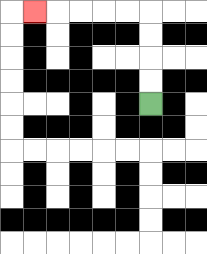{'start': '[6, 4]', 'end': '[1, 0]', 'path_directions': 'U,U,U,U,L,L,L,L,L', 'path_coordinates': '[[6, 4], [6, 3], [6, 2], [6, 1], [6, 0], [5, 0], [4, 0], [3, 0], [2, 0], [1, 0]]'}